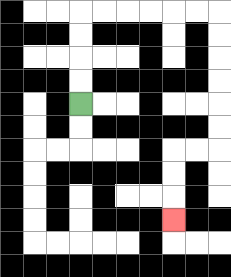{'start': '[3, 4]', 'end': '[7, 9]', 'path_directions': 'U,U,U,U,R,R,R,R,R,R,D,D,D,D,D,D,L,L,D,D,D', 'path_coordinates': '[[3, 4], [3, 3], [3, 2], [3, 1], [3, 0], [4, 0], [5, 0], [6, 0], [7, 0], [8, 0], [9, 0], [9, 1], [9, 2], [9, 3], [9, 4], [9, 5], [9, 6], [8, 6], [7, 6], [7, 7], [7, 8], [7, 9]]'}